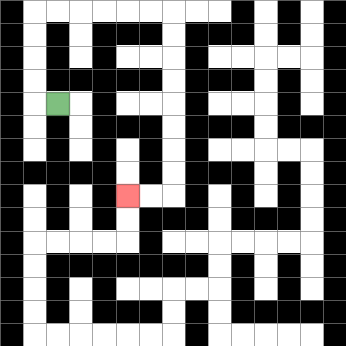{'start': '[2, 4]', 'end': '[5, 8]', 'path_directions': 'L,U,U,U,U,R,R,R,R,R,R,D,D,D,D,D,D,D,D,L,L', 'path_coordinates': '[[2, 4], [1, 4], [1, 3], [1, 2], [1, 1], [1, 0], [2, 0], [3, 0], [4, 0], [5, 0], [6, 0], [7, 0], [7, 1], [7, 2], [7, 3], [7, 4], [7, 5], [7, 6], [7, 7], [7, 8], [6, 8], [5, 8]]'}